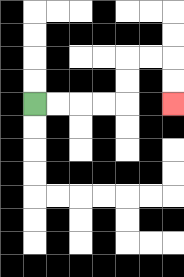{'start': '[1, 4]', 'end': '[7, 4]', 'path_directions': 'R,R,R,R,U,U,R,R,D,D', 'path_coordinates': '[[1, 4], [2, 4], [3, 4], [4, 4], [5, 4], [5, 3], [5, 2], [6, 2], [7, 2], [7, 3], [7, 4]]'}